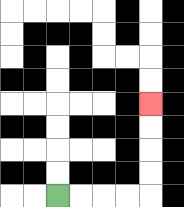{'start': '[2, 8]', 'end': '[6, 4]', 'path_directions': 'R,R,R,R,U,U,U,U', 'path_coordinates': '[[2, 8], [3, 8], [4, 8], [5, 8], [6, 8], [6, 7], [6, 6], [6, 5], [6, 4]]'}